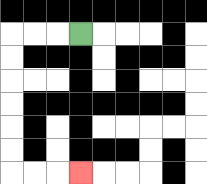{'start': '[3, 1]', 'end': '[3, 7]', 'path_directions': 'L,L,L,D,D,D,D,D,D,R,R,R', 'path_coordinates': '[[3, 1], [2, 1], [1, 1], [0, 1], [0, 2], [0, 3], [0, 4], [0, 5], [0, 6], [0, 7], [1, 7], [2, 7], [3, 7]]'}